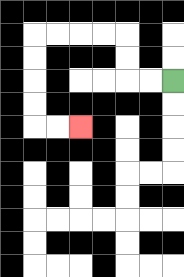{'start': '[7, 3]', 'end': '[3, 5]', 'path_directions': 'L,L,U,U,L,L,L,L,D,D,D,D,R,R', 'path_coordinates': '[[7, 3], [6, 3], [5, 3], [5, 2], [5, 1], [4, 1], [3, 1], [2, 1], [1, 1], [1, 2], [1, 3], [1, 4], [1, 5], [2, 5], [3, 5]]'}